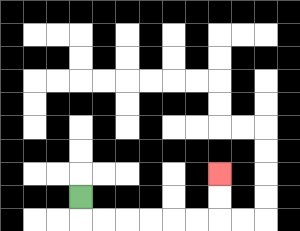{'start': '[3, 8]', 'end': '[9, 7]', 'path_directions': 'D,R,R,R,R,R,R,U,U', 'path_coordinates': '[[3, 8], [3, 9], [4, 9], [5, 9], [6, 9], [7, 9], [8, 9], [9, 9], [9, 8], [9, 7]]'}